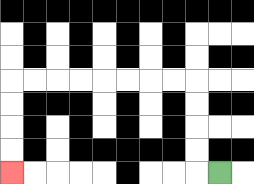{'start': '[9, 7]', 'end': '[0, 7]', 'path_directions': 'L,U,U,U,U,L,L,L,L,L,L,L,L,D,D,D,D', 'path_coordinates': '[[9, 7], [8, 7], [8, 6], [8, 5], [8, 4], [8, 3], [7, 3], [6, 3], [5, 3], [4, 3], [3, 3], [2, 3], [1, 3], [0, 3], [0, 4], [0, 5], [0, 6], [0, 7]]'}